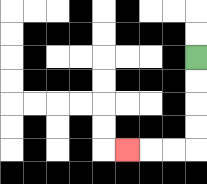{'start': '[8, 2]', 'end': '[5, 6]', 'path_directions': 'D,D,D,D,L,L,L', 'path_coordinates': '[[8, 2], [8, 3], [8, 4], [8, 5], [8, 6], [7, 6], [6, 6], [5, 6]]'}